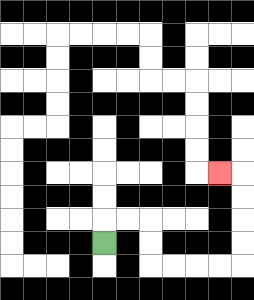{'start': '[4, 10]', 'end': '[9, 7]', 'path_directions': 'U,R,R,D,D,R,R,R,R,U,U,U,U,L', 'path_coordinates': '[[4, 10], [4, 9], [5, 9], [6, 9], [6, 10], [6, 11], [7, 11], [8, 11], [9, 11], [10, 11], [10, 10], [10, 9], [10, 8], [10, 7], [9, 7]]'}